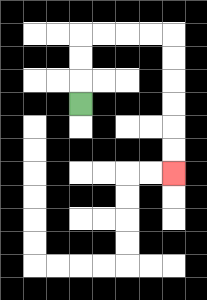{'start': '[3, 4]', 'end': '[7, 7]', 'path_directions': 'U,U,U,R,R,R,R,D,D,D,D,D,D', 'path_coordinates': '[[3, 4], [3, 3], [3, 2], [3, 1], [4, 1], [5, 1], [6, 1], [7, 1], [7, 2], [7, 3], [7, 4], [7, 5], [7, 6], [7, 7]]'}